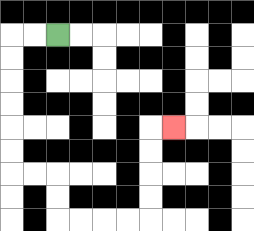{'start': '[2, 1]', 'end': '[7, 5]', 'path_directions': 'L,L,D,D,D,D,D,D,R,R,D,D,R,R,R,R,U,U,U,U,R', 'path_coordinates': '[[2, 1], [1, 1], [0, 1], [0, 2], [0, 3], [0, 4], [0, 5], [0, 6], [0, 7], [1, 7], [2, 7], [2, 8], [2, 9], [3, 9], [4, 9], [5, 9], [6, 9], [6, 8], [6, 7], [6, 6], [6, 5], [7, 5]]'}